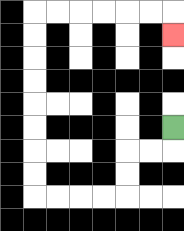{'start': '[7, 5]', 'end': '[7, 1]', 'path_directions': 'D,L,L,D,D,L,L,L,L,U,U,U,U,U,U,U,U,R,R,R,R,R,R,D', 'path_coordinates': '[[7, 5], [7, 6], [6, 6], [5, 6], [5, 7], [5, 8], [4, 8], [3, 8], [2, 8], [1, 8], [1, 7], [1, 6], [1, 5], [1, 4], [1, 3], [1, 2], [1, 1], [1, 0], [2, 0], [3, 0], [4, 0], [5, 0], [6, 0], [7, 0], [7, 1]]'}